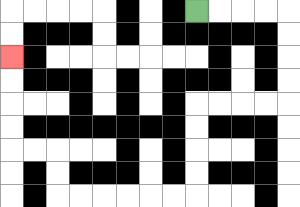{'start': '[8, 0]', 'end': '[0, 2]', 'path_directions': 'R,R,R,R,D,D,D,D,L,L,L,L,D,D,D,D,L,L,L,L,L,L,U,U,L,L,U,U,U,U', 'path_coordinates': '[[8, 0], [9, 0], [10, 0], [11, 0], [12, 0], [12, 1], [12, 2], [12, 3], [12, 4], [11, 4], [10, 4], [9, 4], [8, 4], [8, 5], [8, 6], [8, 7], [8, 8], [7, 8], [6, 8], [5, 8], [4, 8], [3, 8], [2, 8], [2, 7], [2, 6], [1, 6], [0, 6], [0, 5], [0, 4], [0, 3], [0, 2]]'}